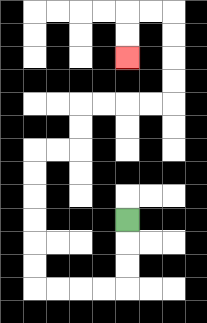{'start': '[5, 9]', 'end': '[5, 2]', 'path_directions': 'D,D,D,L,L,L,L,U,U,U,U,U,U,R,R,U,U,R,R,R,R,U,U,U,U,L,L,D,D', 'path_coordinates': '[[5, 9], [5, 10], [5, 11], [5, 12], [4, 12], [3, 12], [2, 12], [1, 12], [1, 11], [1, 10], [1, 9], [1, 8], [1, 7], [1, 6], [2, 6], [3, 6], [3, 5], [3, 4], [4, 4], [5, 4], [6, 4], [7, 4], [7, 3], [7, 2], [7, 1], [7, 0], [6, 0], [5, 0], [5, 1], [5, 2]]'}